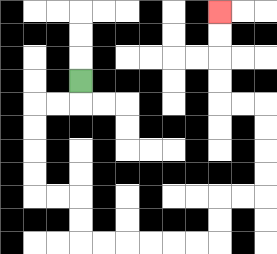{'start': '[3, 3]', 'end': '[9, 0]', 'path_directions': 'D,L,L,D,D,D,D,R,R,D,D,R,R,R,R,R,R,U,U,R,R,U,U,U,U,L,L,U,U,U,U', 'path_coordinates': '[[3, 3], [3, 4], [2, 4], [1, 4], [1, 5], [1, 6], [1, 7], [1, 8], [2, 8], [3, 8], [3, 9], [3, 10], [4, 10], [5, 10], [6, 10], [7, 10], [8, 10], [9, 10], [9, 9], [9, 8], [10, 8], [11, 8], [11, 7], [11, 6], [11, 5], [11, 4], [10, 4], [9, 4], [9, 3], [9, 2], [9, 1], [9, 0]]'}